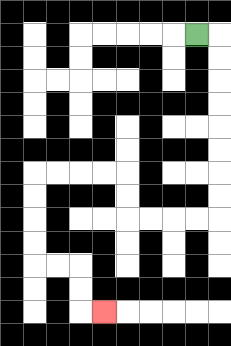{'start': '[8, 1]', 'end': '[4, 13]', 'path_directions': 'R,D,D,D,D,D,D,D,D,L,L,L,L,U,U,L,L,L,L,D,D,D,D,R,R,D,D,R', 'path_coordinates': '[[8, 1], [9, 1], [9, 2], [9, 3], [9, 4], [9, 5], [9, 6], [9, 7], [9, 8], [9, 9], [8, 9], [7, 9], [6, 9], [5, 9], [5, 8], [5, 7], [4, 7], [3, 7], [2, 7], [1, 7], [1, 8], [1, 9], [1, 10], [1, 11], [2, 11], [3, 11], [3, 12], [3, 13], [4, 13]]'}